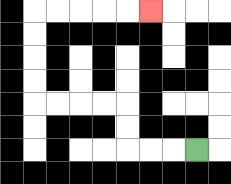{'start': '[8, 6]', 'end': '[6, 0]', 'path_directions': 'L,L,L,U,U,L,L,L,L,U,U,U,U,R,R,R,R,R', 'path_coordinates': '[[8, 6], [7, 6], [6, 6], [5, 6], [5, 5], [5, 4], [4, 4], [3, 4], [2, 4], [1, 4], [1, 3], [1, 2], [1, 1], [1, 0], [2, 0], [3, 0], [4, 0], [5, 0], [6, 0]]'}